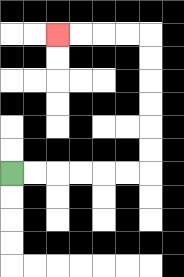{'start': '[0, 7]', 'end': '[2, 1]', 'path_directions': 'R,R,R,R,R,R,U,U,U,U,U,U,L,L,L,L', 'path_coordinates': '[[0, 7], [1, 7], [2, 7], [3, 7], [4, 7], [5, 7], [6, 7], [6, 6], [6, 5], [6, 4], [6, 3], [6, 2], [6, 1], [5, 1], [4, 1], [3, 1], [2, 1]]'}